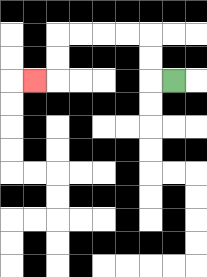{'start': '[7, 3]', 'end': '[1, 3]', 'path_directions': 'L,U,U,L,L,L,L,D,D,L', 'path_coordinates': '[[7, 3], [6, 3], [6, 2], [6, 1], [5, 1], [4, 1], [3, 1], [2, 1], [2, 2], [2, 3], [1, 3]]'}